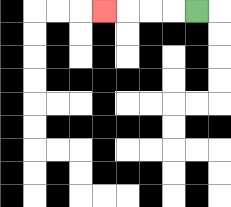{'start': '[8, 0]', 'end': '[4, 0]', 'path_directions': 'L,L,L,L', 'path_coordinates': '[[8, 0], [7, 0], [6, 0], [5, 0], [4, 0]]'}